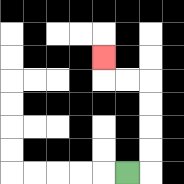{'start': '[5, 7]', 'end': '[4, 2]', 'path_directions': 'R,U,U,U,U,L,L,U', 'path_coordinates': '[[5, 7], [6, 7], [6, 6], [6, 5], [6, 4], [6, 3], [5, 3], [4, 3], [4, 2]]'}